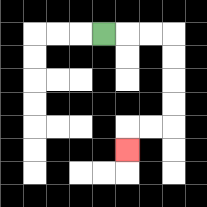{'start': '[4, 1]', 'end': '[5, 6]', 'path_directions': 'R,R,R,D,D,D,D,L,L,D', 'path_coordinates': '[[4, 1], [5, 1], [6, 1], [7, 1], [7, 2], [7, 3], [7, 4], [7, 5], [6, 5], [5, 5], [5, 6]]'}